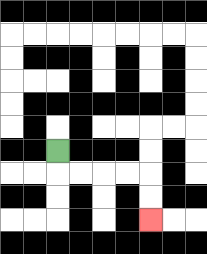{'start': '[2, 6]', 'end': '[6, 9]', 'path_directions': 'D,R,R,R,R,D,D', 'path_coordinates': '[[2, 6], [2, 7], [3, 7], [4, 7], [5, 7], [6, 7], [6, 8], [6, 9]]'}